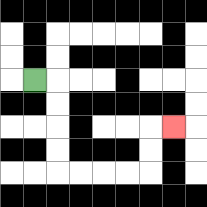{'start': '[1, 3]', 'end': '[7, 5]', 'path_directions': 'R,D,D,D,D,R,R,R,R,U,U,R', 'path_coordinates': '[[1, 3], [2, 3], [2, 4], [2, 5], [2, 6], [2, 7], [3, 7], [4, 7], [5, 7], [6, 7], [6, 6], [6, 5], [7, 5]]'}